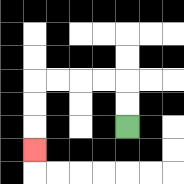{'start': '[5, 5]', 'end': '[1, 6]', 'path_directions': 'U,U,L,L,L,L,D,D,D', 'path_coordinates': '[[5, 5], [5, 4], [5, 3], [4, 3], [3, 3], [2, 3], [1, 3], [1, 4], [1, 5], [1, 6]]'}